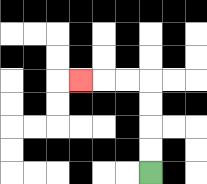{'start': '[6, 7]', 'end': '[3, 3]', 'path_directions': 'U,U,U,U,L,L,L', 'path_coordinates': '[[6, 7], [6, 6], [6, 5], [6, 4], [6, 3], [5, 3], [4, 3], [3, 3]]'}